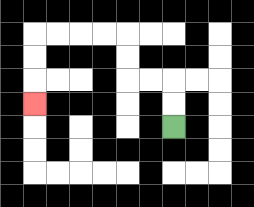{'start': '[7, 5]', 'end': '[1, 4]', 'path_directions': 'U,U,L,L,U,U,L,L,L,L,D,D,D', 'path_coordinates': '[[7, 5], [7, 4], [7, 3], [6, 3], [5, 3], [5, 2], [5, 1], [4, 1], [3, 1], [2, 1], [1, 1], [1, 2], [1, 3], [1, 4]]'}